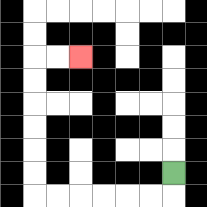{'start': '[7, 7]', 'end': '[3, 2]', 'path_directions': 'D,L,L,L,L,L,L,U,U,U,U,U,U,R,R', 'path_coordinates': '[[7, 7], [7, 8], [6, 8], [5, 8], [4, 8], [3, 8], [2, 8], [1, 8], [1, 7], [1, 6], [1, 5], [1, 4], [1, 3], [1, 2], [2, 2], [3, 2]]'}